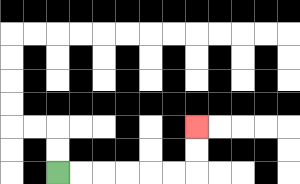{'start': '[2, 7]', 'end': '[8, 5]', 'path_directions': 'R,R,R,R,R,R,U,U', 'path_coordinates': '[[2, 7], [3, 7], [4, 7], [5, 7], [6, 7], [7, 7], [8, 7], [8, 6], [8, 5]]'}